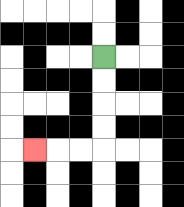{'start': '[4, 2]', 'end': '[1, 6]', 'path_directions': 'D,D,D,D,L,L,L', 'path_coordinates': '[[4, 2], [4, 3], [4, 4], [4, 5], [4, 6], [3, 6], [2, 6], [1, 6]]'}